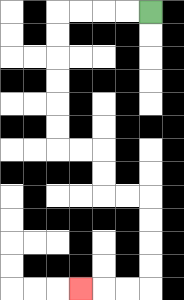{'start': '[6, 0]', 'end': '[3, 12]', 'path_directions': 'L,L,L,L,D,D,D,D,D,D,R,R,D,D,R,R,D,D,D,D,L,L,L', 'path_coordinates': '[[6, 0], [5, 0], [4, 0], [3, 0], [2, 0], [2, 1], [2, 2], [2, 3], [2, 4], [2, 5], [2, 6], [3, 6], [4, 6], [4, 7], [4, 8], [5, 8], [6, 8], [6, 9], [6, 10], [6, 11], [6, 12], [5, 12], [4, 12], [3, 12]]'}